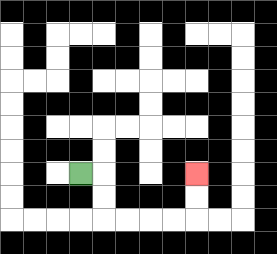{'start': '[3, 7]', 'end': '[8, 7]', 'path_directions': 'R,D,D,R,R,R,R,U,U', 'path_coordinates': '[[3, 7], [4, 7], [4, 8], [4, 9], [5, 9], [6, 9], [7, 9], [8, 9], [8, 8], [8, 7]]'}